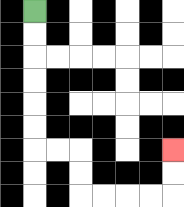{'start': '[1, 0]', 'end': '[7, 6]', 'path_directions': 'D,D,D,D,D,D,R,R,D,D,R,R,R,R,U,U', 'path_coordinates': '[[1, 0], [1, 1], [1, 2], [1, 3], [1, 4], [1, 5], [1, 6], [2, 6], [3, 6], [3, 7], [3, 8], [4, 8], [5, 8], [6, 8], [7, 8], [7, 7], [7, 6]]'}